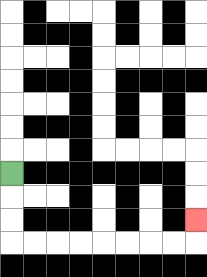{'start': '[0, 7]', 'end': '[8, 9]', 'path_directions': 'D,D,D,R,R,R,R,R,R,R,R,U', 'path_coordinates': '[[0, 7], [0, 8], [0, 9], [0, 10], [1, 10], [2, 10], [3, 10], [4, 10], [5, 10], [6, 10], [7, 10], [8, 10], [8, 9]]'}